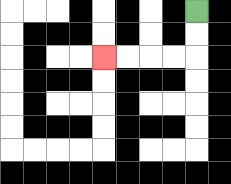{'start': '[8, 0]', 'end': '[4, 2]', 'path_directions': 'D,D,L,L,L,L', 'path_coordinates': '[[8, 0], [8, 1], [8, 2], [7, 2], [6, 2], [5, 2], [4, 2]]'}